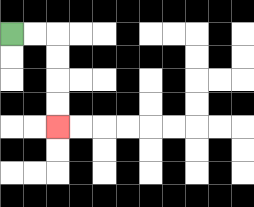{'start': '[0, 1]', 'end': '[2, 5]', 'path_directions': 'R,R,D,D,D,D', 'path_coordinates': '[[0, 1], [1, 1], [2, 1], [2, 2], [2, 3], [2, 4], [2, 5]]'}